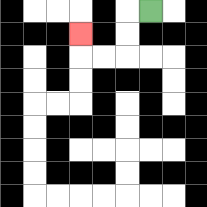{'start': '[6, 0]', 'end': '[3, 1]', 'path_directions': 'L,D,D,L,L,U', 'path_coordinates': '[[6, 0], [5, 0], [5, 1], [5, 2], [4, 2], [3, 2], [3, 1]]'}